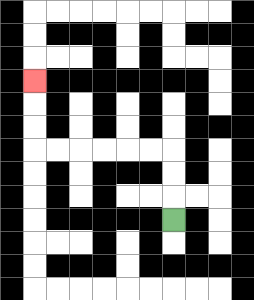{'start': '[7, 9]', 'end': '[1, 3]', 'path_directions': 'U,U,U,L,L,L,L,L,L,U,U,U', 'path_coordinates': '[[7, 9], [7, 8], [7, 7], [7, 6], [6, 6], [5, 6], [4, 6], [3, 6], [2, 6], [1, 6], [1, 5], [1, 4], [1, 3]]'}